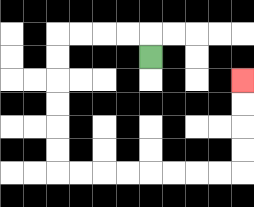{'start': '[6, 2]', 'end': '[10, 3]', 'path_directions': 'U,L,L,L,L,D,D,D,D,D,D,R,R,R,R,R,R,R,R,U,U,U,U', 'path_coordinates': '[[6, 2], [6, 1], [5, 1], [4, 1], [3, 1], [2, 1], [2, 2], [2, 3], [2, 4], [2, 5], [2, 6], [2, 7], [3, 7], [4, 7], [5, 7], [6, 7], [7, 7], [8, 7], [9, 7], [10, 7], [10, 6], [10, 5], [10, 4], [10, 3]]'}